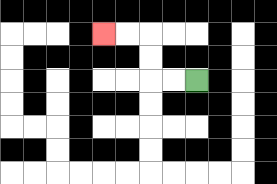{'start': '[8, 3]', 'end': '[4, 1]', 'path_directions': 'L,L,U,U,L,L', 'path_coordinates': '[[8, 3], [7, 3], [6, 3], [6, 2], [6, 1], [5, 1], [4, 1]]'}